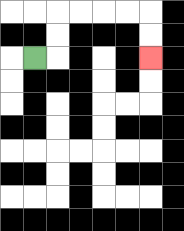{'start': '[1, 2]', 'end': '[6, 2]', 'path_directions': 'R,U,U,R,R,R,R,D,D', 'path_coordinates': '[[1, 2], [2, 2], [2, 1], [2, 0], [3, 0], [4, 0], [5, 0], [6, 0], [6, 1], [6, 2]]'}